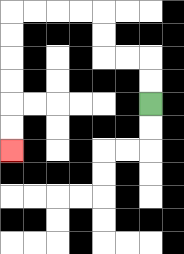{'start': '[6, 4]', 'end': '[0, 6]', 'path_directions': 'U,U,L,L,U,U,L,L,L,L,D,D,D,D,D,D', 'path_coordinates': '[[6, 4], [6, 3], [6, 2], [5, 2], [4, 2], [4, 1], [4, 0], [3, 0], [2, 0], [1, 0], [0, 0], [0, 1], [0, 2], [0, 3], [0, 4], [0, 5], [0, 6]]'}